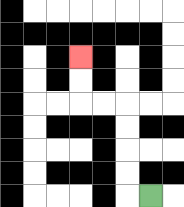{'start': '[6, 8]', 'end': '[3, 2]', 'path_directions': 'L,U,U,U,U,L,L,U,U', 'path_coordinates': '[[6, 8], [5, 8], [5, 7], [5, 6], [5, 5], [5, 4], [4, 4], [3, 4], [3, 3], [3, 2]]'}